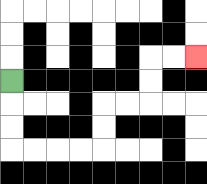{'start': '[0, 3]', 'end': '[8, 2]', 'path_directions': 'D,D,D,R,R,R,R,U,U,R,R,U,U,R,R', 'path_coordinates': '[[0, 3], [0, 4], [0, 5], [0, 6], [1, 6], [2, 6], [3, 6], [4, 6], [4, 5], [4, 4], [5, 4], [6, 4], [6, 3], [6, 2], [7, 2], [8, 2]]'}